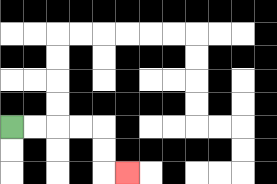{'start': '[0, 5]', 'end': '[5, 7]', 'path_directions': 'R,R,R,R,D,D,R', 'path_coordinates': '[[0, 5], [1, 5], [2, 5], [3, 5], [4, 5], [4, 6], [4, 7], [5, 7]]'}